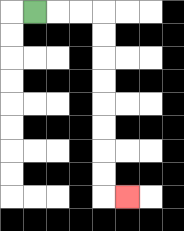{'start': '[1, 0]', 'end': '[5, 8]', 'path_directions': 'R,R,R,D,D,D,D,D,D,D,D,R', 'path_coordinates': '[[1, 0], [2, 0], [3, 0], [4, 0], [4, 1], [4, 2], [4, 3], [4, 4], [4, 5], [4, 6], [4, 7], [4, 8], [5, 8]]'}